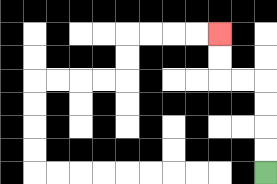{'start': '[11, 7]', 'end': '[9, 1]', 'path_directions': 'U,U,U,U,L,L,U,U', 'path_coordinates': '[[11, 7], [11, 6], [11, 5], [11, 4], [11, 3], [10, 3], [9, 3], [9, 2], [9, 1]]'}